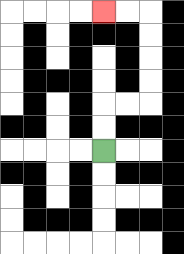{'start': '[4, 6]', 'end': '[4, 0]', 'path_directions': 'U,U,R,R,U,U,U,U,L,L', 'path_coordinates': '[[4, 6], [4, 5], [4, 4], [5, 4], [6, 4], [6, 3], [6, 2], [6, 1], [6, 0], [5, 0], [4, 0]]'}